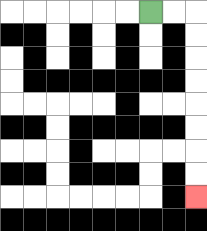{'start': '[6, 0]', 'end': '[8, 8]', 'path_directions': 'R,R,D,D,D,D,D,D,D,D', 'path_coordinates': '[[6, 0], [7, 0], [8, 0], [8, 1], [8, 2], [8, 3], [8, 4], [8, 5], [8, 6], [8, 7], [8, 8]]'}